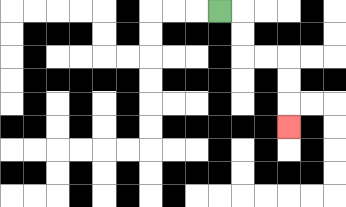{'start': '[9, 0]', 'end': '[12, 5]', 'path_directions': 'R,D,D,R,R,D,D,D', 'path_coordinates': '[[9, 0], [10, 0], [10, 1], [10, 2], [11, 2], [12, 2], [12, 3], [12, 4], [12, 5]]'}